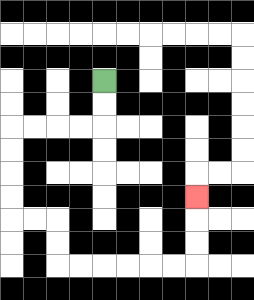{'start': '[4, 3]', 'end': '[8, 8]', 'path_directions': 'D,D,L,L,L,L,D,D,D,D,R,R,D,D,R,R,R,R,R,R,U,U,U', 'path_coordinates': '[[4, 3], [4, 4], [4, 5], [3, 5], [2, 5], [1, 5], [0, 5], [0, 6], [0, 7], [0, 8], [0, 9], [1, 9], [2, 9], [2, 10], [2, 11], [3, 11], [4, 11], [5, 11], [6, 11], [7, 11], [8, 11], [8, 10], [8, 9], [8, 8]]'}